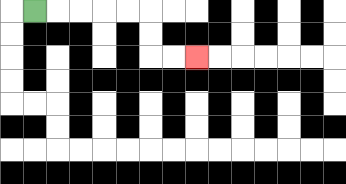{'start': '[1, 0]', 'end': '[8, 2]', 'path_directions': 'R,R,R,R,R,D,D,R,R', 'path_coordinates': '[[1, 0], [2, 0], [3, 0], [4, 0], [5, 0], [6, 0], [6, 1], [6, 2], [7, 2], [8, 2]]'}